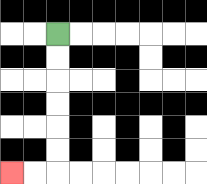{'start': '[2, 1]', 'end': '[0, 7]', 'path_directions': 'D,D,D,D,D,D,L,L', 'path_coordinates': '[[2, 1], [2, 2], [2, 3], [2, 4], [2, 5], [2, 6], [2, 7], [1, 7], [0, 7]]'}